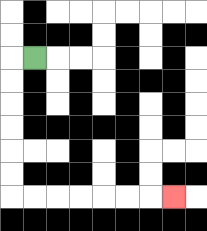{'start': '[1, 2]', 'end': '[7, 8]', 'path_directions': 'L,D,D,D,D,D,D,R,R,R,R,R,R,R', 'path_coordinates': '[[1, 2], [0, 2], [0, 3], [0, 4], [0, 5], [0, 6], [0, 7], [0, 8], [1, 8], [2, 8], [3, 8], [4, 8], [5, 8], [6, 8], [7, 8]]'}